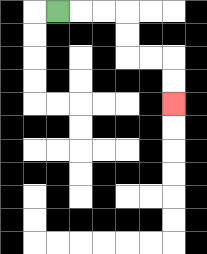{'start': '[2, 0]', 'end': '[7, 4]', 'path_directions': 'R,R,R,D,D,R,R,D,D', 'path_coordinates': '[[2, 0], [3, 0], [4, 0], [5, 0], [5, 1], [5, 2], [6, 2], [7, 2], [7, 3], [7, 4]]'}